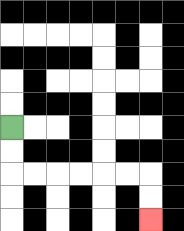{'start': '[0, 5]', 'end': '[6, 9]', 'path_directions': 'D,D,R,R,R,R,R,R,D,D', 'path_coordinates': '[[0, 5], [0, 6], [0, 7], [1, 7], [2, 7], [3, 7], [4, 7], [5, 7], [6, 7], [6, 8], [6, 9]]'}